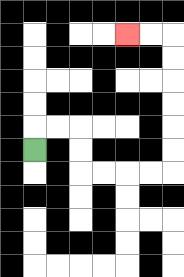{'start': '[1, 6]', 'end': '[5, 1]', 'path_directions': 'U,R,R,D,D,R,R,R,R,U,U,U,U,U,U,L,L', 'path_coordinates': '[[1, 6], [1, 5], [2, 5], [3, 5], [3, 6], [3, 7], [4, 7], [5, 7], [6, 7], [7, 7], [7, 6], [7, 5], [7, 4], [7, 3], [7, 2], [7, 1], [6, 1], [5, 1]]'}